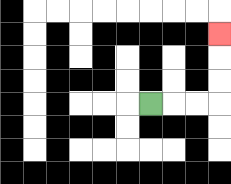{'start': '[6, 4]', 'end': '[9, 1]', 'path_directions': 'R,R,R,U,U,U', 'path_coordinates': '[[6, 4], [7, 4], [8, 4], [9, 4], [9, 3], [9, 2], [9, 1]]'}